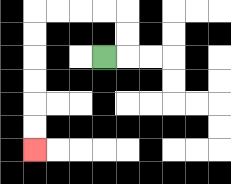{'start': '[4, 2]', 'end': '[1, 6]', 'path_directions': 'R,U,U,L,L,L,L,D,D,D,D,D,D', 'path_coordinates': '[[4, 2], [5, 2], [5, 1], [5, 0], [4, 0], [3, 0], [2, 0], [1, 0], [1, 1], [1, 2], [1, 3], [1, 4], [1, 5], [1, 6]]'}